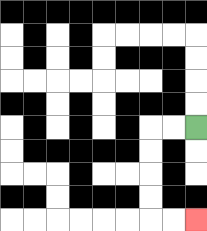{'start': '[8, 5]', 'end': '[8, 9]', 'path_directions': 'L,L,D,D,D,D,R,R', 'path_coordinates': '[[8, 5], [7, 5], [6, 5], [6, 6], [6, 7], [6, 8], [6, 9], [7, 9], [8, 9]]'}